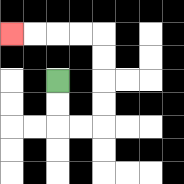{'start': '[2, 3]', 'end': '[0, 1]', 'path_directions': 'D,D,R,R,U,U,U,U,L,L,L,L', 'path_coordinates': '[[2, 3], [2, 4], [2, 5], [3, 5], [4, 5], [4, 4], [4, 3], [4, 2], [4, 1], [3, 1], [2, 1], [1, 1], [0, 1]]'}